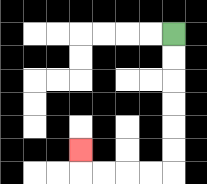{'start': '[7, 1]', 'end': '[3, 6]', 'path_directions': 'D,D,D,D,D,D,L,L,L,L,U', 'path_coordinates': '[[7, 1], [7, 2], [7, 3], [7, 4], [7, 5], [7, 6], [7, 7], [6, 7], [5, 7], [4, 7], [3, 7], [3, 6]]'}